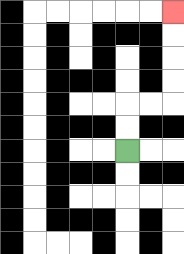{'start': '[5, 6]', 'end': '[7, 0]', 'path_directions': 'U,U,R,R,U,U,U,U', 'path_coordinates': '[[5, 6], [5, 5], [5, 4], [6, 4], [7, 4], [7, 3], [7, 2], [7, 1], [7, 0]]'}